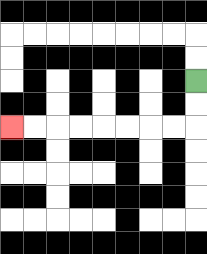{'start': '[8, 3]', 'end': '[0, 5]', 'path_directions': 'D,D,L,L,L,L,L,L,L,L', 'path_coordinates': '[[8, 3], [8, 4], [8, 5], [7, 5], [6, 5], [5, 5], [4, 5], [3, 5], [2, 5], [1, 5], [0, 5]]'}